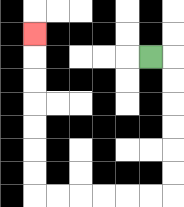{'start': '[6, 2]', 'end': '[1, 1]', 'path_directions': 'R,D,D,D,D,D,D,L,L,L,L,L,L,U,U,U,U,U,U,U', 'path_coordinates': '[[6, 2], [7, 2], [7, 3], [7, 4], [7, 5], [7, 6], [7, 7], [7, 8], [6, 8], [5, 8], [4, 8], [3, 8], [2, 8], [1, 8], [1, 7], [1, 6], [1, 5], [1, 4], [1, 3], [1, 2], [1, 1]]'}